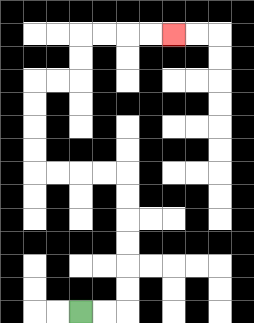{'start': '[3, 13]', 'end': '[7, 1]', 'path_directions': 'R,R,U,U,U,U,U,U,L,L,L,L,U,U,U,U,R,R,U,U,R,R,R,R', 'path_coordinates': '[[3, 13], [4, 13], [5, 13], [5, 12], [5, 11], [5, 10], [5, 9], [5, 8], [5, 7], [4, 7], [3, 7], [2, 7], [1, 7], [1, 6], [1, 5], [1, 4], [1, 3], [2, 3], [3, 3], [3, 2], [3, 1], [4, 1], [5, 1], [6, 1], [7, 1]]'}